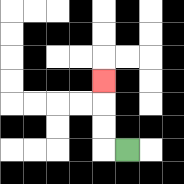{'start': '[5, 6]', 'end': '[4, 3]', 'path_directions': 'L,U,U,U', 'path_coordinates': '[[5, 6], [4, 6], [4, 5], [4, 4], [4, 3]]'}